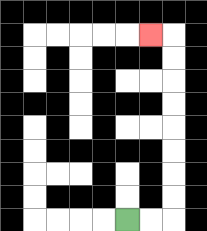{'start': '[5, 9]', 'end': '[6, 1]', 'path_directions': 'R,R,U,U,U,U,U,U,U,U,L', 'path_coordinates': '[[5, 9], [6, 9], [7, 9], [7, 8], [7, 7], [7, 6], [7, 5], [7, 4], [7, 3], [7, 2], [7, 1], [6, 1]]'}